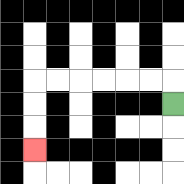{'start': '[7, 4]', 'end': '[1, 6]', 'path_directions': 'U,L,L,L,L,L,L,D,D,D', 'path_coordinates': '[[7, 4], [7, 3], [6, 3], [5, 3], [4, 3], [3, 3], [2, 3], [1, 3], [1, 4], [1, 5], [1, 6]]'}